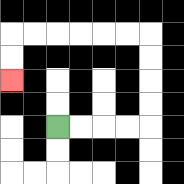{'start': '[2, 5]', 'end': '[0, 3]', 'path_directions': 'R,R,R,R,U,U,U,U,L,L,L,L,L,L,D,D', 'path_coordinates': '[[2, 5], [3, 5], [4, 5], [5, 5], [6, 5], [6, 4], [6, 3], [6, 2], [6, 1], [5, 1], [4, 1], [3, 1], [2, 1], [1, 1], [0, 1], [0, 2], [0, 3]]'}